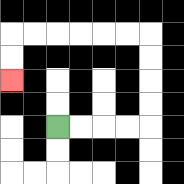{'start': '[2, 5]', 'end': '[0, 3]', 'path_directions': 'R,R,R,R,U,U,U,U,L,L,L,L,L,L,D,D', 'path_coordinates': '[[2, 5], [3, 5], [4, 5], [5, 5], [6, 5], [6, 4], [6, 3], [6, 2], [6, 1], [5, 1], [4, 1], [3, 1], [2, 1], [1, 1], [0, 1], [0, 2], [0, 3]]'}